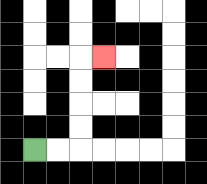{'start': '[1, 6]', 'end': '[4, 2]', 'path_directions': 'R,R,U,U,U,U,R', 'path_coordinates': '[[1, 6], [2, 6], [3, 6], [3, 5], [3, 4], [3, 3], [3, 2], [4, 2]]'}